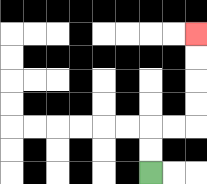{'start': '[6, 7]', 'end': '[8, 1]', 'path_directions': 'U,U,R,R,U,U,U,U', 'path_coordinates': '[[6, 7], [6, 6], [6, 5], [7, 5], [8, 5], [8, 4], [8, 3], [8, 2], [8, 1]]'}